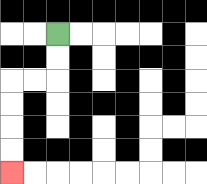{'start': '[2, 1]', 'end': '[0, 7]', 'path_directions': 'D,D,L,L,D,D,D,D', 'path_coordinates': '[[2, 1], [2, 2], [2, 3], [1, 3], [0, 3], [0, 4], [0, 5], [0, 6], [0, 7]]'}